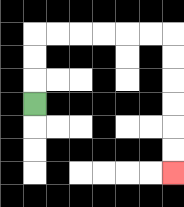{'start': '[1, 4]', 'end': '[7, 7]', 'path_directions': 'U,U,U,R,R,R,R,R,R,D,D,D,D,D,D', 'path_coordinates': '[[1, 4], [1, 3], [1, 2], [1, 1], [2, 1], [3, 1], [4, 1], [5, 1], [6, 1], [7, 1], [7, 2], [7, 3], [7, 4], [7, 5], [7, 6], [7, 7]]'}